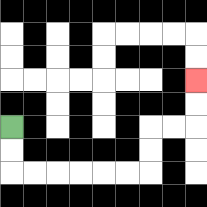{'start': '[0, 5]', 'end': '[8, 3]', 'path_directions': 'D,D,R,R,R,R,R,R,U,U,R,R,U,U', 'path_coordinates': '[[0, 5], [0, 6], [0, 7], [1, 7], [2, 7], [3, 7], [4, 7], [5, 7], [6, 7], [6, 6], [6, 5], [7, 5], [8, 5], [8, 4], [8, 3]]'}